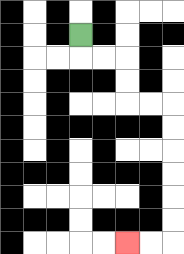{'start': '[3, 1]', 'end': '[5, 10]', 'path_directions': 'D,R,R,D,D,R,R,D,D,D,D,D,D,L,L', 'path_coordinates': '[[3, 1], [3, 2], [4, 2], [5, 2], [5, 3], [5, 4], [6, 4], [7, 4], [7, 5], [7, 6], [7, 7], [7, 8], [7, 9], [7, 10], [6, 10], [5, 10]]'}